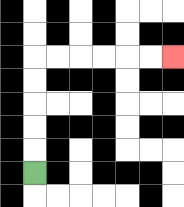{'start': '[1, 7]', 'end': '[7, 2]', 'path_directions': 'U,U,U,U,U,R,R,R,R,R,R', 'path_coordinates': '[[1, 7], [1, 6], [1, 5], [1, 4], [1, 3], [1, 2], [2, 2], [3, 2], [4, 2], [5, 2], [6, 2], [7, 2]]'}